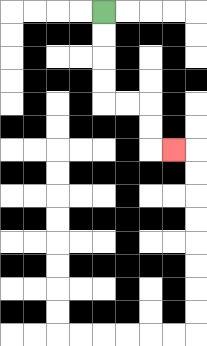{'start': '[4, 0]', 'end': '[7, 6]', 'path_directions': 'D,D,D,D,R,R,D,D,R', 'path_coordinates': '[[4, 0], [4, 1], [4, 2], [4, 3], [4, 4], [5, 4], [6, 4], [6, 5], [6, 6], [7, 6]]'}